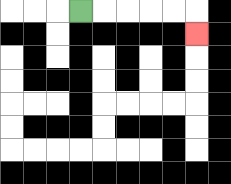{'start': '[3, 0]', 'end': '[8, 1]', 'path_directions': 'R,R,R,R,R,D', 'path_coordinates': '[[3, 0], [4, 0], [5, 0], [6, 0], [7, 0], [8, 0], [8, 1]]'}